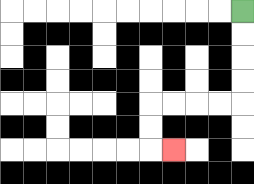{'start': '[10, 0]', 'end': '[7, 6]', 'path_directions': 'D,D,D,D,L,L,L,L,D,D,R', 'path_coordinates': '[[10, 0], [10, 1], [10, 2], [10, 3], [10, 4], [9, 4], [8, 4], [7, 4], [6, 4], [6, 5], [6, 6], [7, 6]]'}